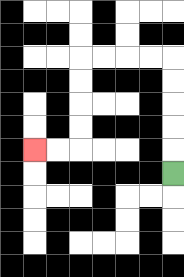{'start': '[7, 7]', 'end': '[1, 6]', 'path_directions': 'U,U,U,U,U,L,L,L,L,D,D,D,D,L,L', 'path_coordinates': '[[7, 7], [7, 6], [7, 5], [7, 4], [7, 3], [7, 2], [6, 2], [5, 2], [4, 2], [3, 2], [3, 3], [3, 4], [3, 5], [3, 6], [2, 6], [1, 6]]'}